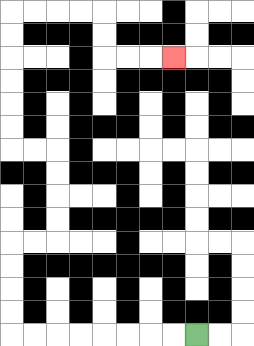{'start': '[8, 14]', 'end': '[7, 2]', 'path_directions': 'L,L,L,L,L,L,L,L,U,U,U,U,R,R,U,U,U,U,L,L,U,U,U,U,U,U,R,R,R,R,D,D,R,R,R', 'path_coordinates': '[[8, 14], [7, 14], [6, 14], [5, 14], [4, 14], [3, 14], [2, 14], [1, 14], [0, 14], [0, 13], [0, 12], [0, 11], [0, 10], [1, 10], [2, 10], [2, 9], [2, 8], [2, 7], [2, 6], [1, 6], [0, 6], [0, 5], [0, 4], [0, 3], [0, 2], [0, 1], [0, 0], [1, 0], [2, 0], [3, 0], [4, 0], [4, 1], [4, 2], [5, 2], [6, 2], [7, 2]]'}